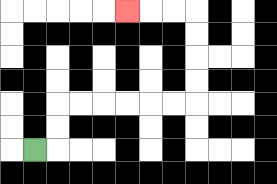{'start': '[1, 6]', 'end': '[5, 0]', 'path_directions': 'R,U,U,R,R,R,R,R,R,U,U,U,U,L,L,L', 'path_coordinates': '[[1, 6], [2, 6], [2, 5], [2, 4], [3, 4], [4, 4], [5, 4], [6, 4], [7, 4], [8, 4], [8, 3], [8, 2], [8, 1], [8, 0], [7, 0], [6, 0], [5, 0]]'}